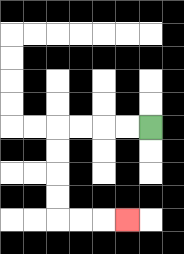{'start': '[6, 5]', 'end': '[5, 9]', 'path_directions': 'L,L,L,L,D,D,D,D,R,R,R', 'path_coordinates': '[[6, 5], [5, 5], [4, 5], [3, 5], [2, 5], [2, 6], [2, 7], [2, 8], [2, 9], [3, 9], [4, 9], [5, 9]]'}